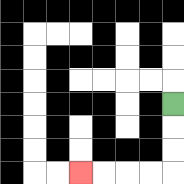{'start': '[7, 4]', 'end': '[3, 7]', 'path_directions': 'D,D,D,L,L,L,L', 'path_coordinates': '[[7, 4], [7, 5], [7, 6], [7, 7], [6, 7], [5, 7], [4, 7], [3, 7]]'}